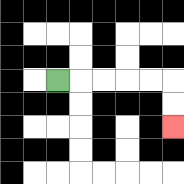{'start': '[2, 3]', 'end': '[7, 5]', 'path_directions': 'R,R,R,R,R,D,D', 'path_coordinates': '[[2, 3], [3, 3], [4, 3], [5, 3], [6, 3], [7, 3], [7, 4], [7, 5]]'}